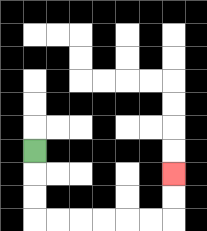{'start': '[1, 6]', 'end': '[7, 7]', 'path_directions': 'D,D,D,R,R,R,R,R,R,U,U', 'path_coordinates': '[[1, 6], [1, 7], [1, 8], [1, 9], [2, 9], [3, 9], [4, 9], [5, 9], [6, 9], [7, 9], [7, 8], [7, 7]]'}